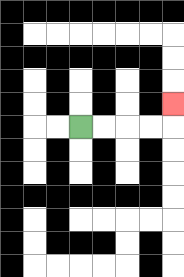{'start': '[3, 5]', 'end': '[7, 4]', 'path_directions': 'R,R,R,R,U', 'path_coordinates': '[[3, 5], [4, 5], [5, 5], [6, 5], [7, 5], [7, 4]]'}